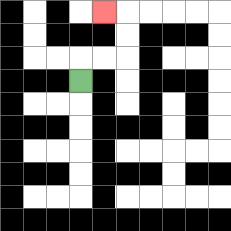{'start': '[3, 3]', 'end': '[4, 0]', 'path_directions': 'U,R,R,U,U,L', 'path_coordinates': '[[3, 3], [3, 2], [4, 2], [5, 2], [5, 1], [5, 0], [4, 0]]'}